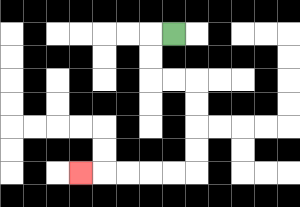{'start': '[7, 1]', 'end': '[3, 7]', 'path_directions': 'L,D,D,R,R,D,D,D,D,L,L,L,L,L', 'path_coordinates': '[[7, 1], [6, 1], [6, 2], [6, 3], [7, 3], [8, 3], [8, 4], [8, 5], [8, 6], [8, 7], [7, 7], [6, 7], [5, 7], [4, 7], [3, 7]]'}